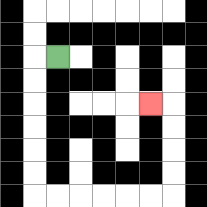{'start': '[2, 2]', 'end': '[6, 4]', 'path_directions': 'L,D,D,D,D,D,D,R,R,R,R,R,R,U,U,U,U,L', 'path_coordinates': '[[2, 2], [1, 2], [1, 3], [1, 4], [1, 5], [1, 6], [1, 7], [1, 8], [2, 8], [3, 8], [4, 8], [5, 8], [6, 8], [7, 8], [7, 7], [7, 6], [7, 5], [7, 4], [6, 4]]'}